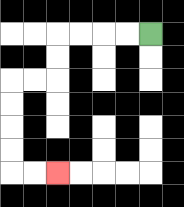{'start': '[6, 1]', 'end': '[2, 7]', 'path_directions': 'L,L,L,L,D,D,L,L,D,D,D,D,R,R', 'path_coordinates': '[[6, 1], [5, 1], [4, 1], [3, 1], [2, 1], [2, 2], [2, 3], [1, 3], [0, 3], [0, 4], [0, 5], [0, 6], [0, 7], [1, 7], [2, 7]]'}